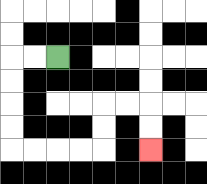{'start': '[2, 2]', 'end': '[6, 6]', 'path_directions': 'L,L,D,D,D,D,R,R,R,R,U,U,R,R,D,D', 'path_coordinates': '[[2, 2], [1, 2], [0, 2], [0, 3], [0, 4], [0, 5], [0, 6], [1, 6], [2, 6], [3, 6], [4, 6], [4, 5], [4, 4], [5, 4], [6, 4], [6, 5], [6, 6]]'}